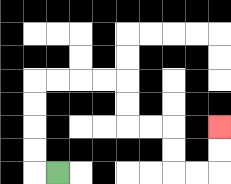{'start': '[2, 7]', 'end': '[9, 5]', 'path_directions': 'L,U,U,U,U,R,R,R,R,D,D,R,R,D,D,R,R,U,U', 'path_coordinates': '[[2, 7], [1, 7], [1, 6], [1, 5], [1, 4], [1, 3], [2, 3], [3, 3], [4, 3], [5, 3], [5, 4], [5, 5], [6, 5], [7, 5], [7, 6], [7, 7], [8, 7], [9, 7], [9, 6], [9, 5]]'}